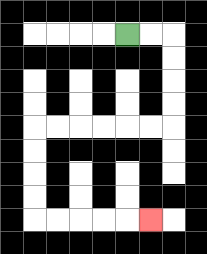{'start': '[5, 1]', 'end': '[6, 9]', 'path_directions': 'R,R,D,D,D,D,L,L,L,L,L,L,D,D,D,D,R,R,R,R,R', 'path_coordinates': '[[5, 1], [6, 1], [7, 1], [7, 2], [7, 3], [7, 4], [7, 5], [6, 5], [5, 5], [4, 5], [3, 5], [2, 5], [1, 5], [1, 6], [1, 7], [1, 8], [1, 9], [2, 9], [3, 9], [4, 9], [5, 9], [6, 9]]'}